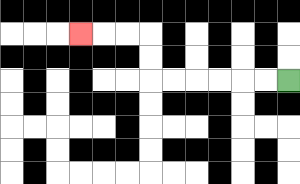{'start': '[12, 3]', 'end': '[3, 1]', 'path_directions': 'L,L,L,L,L,L,U,U,L,L,L', 'path_coordinates': '[[12, 3], [11, 3], [10, 3], [9, 3], [8, 3], [7, 3], [6, 3], [6, 2], [6, 1], [5, 1], [4, 1], [3, 1]]'}